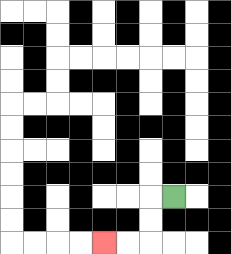{'start': '[7, 8]', 'end': '[4, 10]', 'path_directions': 'L,D,D,L,L', 'path_coordinates': '[[7, 8], [6, 8], [6, 9], [6, 10], [5, 10], [4, 10]]'}